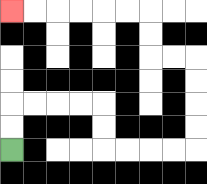{'start': '[0, 6]', 'end': '[0, 0]', 'path_directions': 'U,U,R,R,R,R,D,D,R,R,R,R,U,U,U,U,L,L,U,U,L,L,L,L,L,L', 'path_coordinates': '[[0, 6], [0, 5], [0, 4], [1, 4], [2, 4], [3, 4], [4, 4], [4, 5], [4, 6], [5, 6], [6, 6], [7, 6], [8, 6], [8, 5], [8, 4], [8, 3], [8, 2], [7, 2], [6, 2], [6, 1], [6, 0], [5, 0], [4, 0], [3, 0], [2, 0], [1, 0], [0, 0]]'}